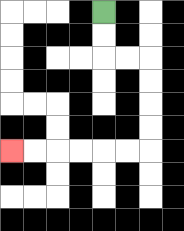{'start': '[4, 0]', 'end': '[0, 6]', 'path_directions': 'D,D,R,R,D,D,D,D,L,L,L,L,L,L', 'path_coordinates': '[[4, 0], [4, 1], [4, 2], [5, 2], [6, 2], [6, 3], [6, 4], [6, 5], [6, 6], [5, 6], [4, 6], [3, 6], [2, 6], [1, 6], [0, 6]]'}